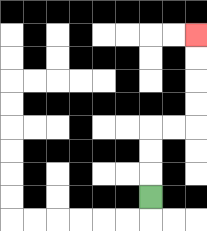{'start': '[6, 8]', 'end': '[8, 1]', 'path_directions': 'U,U,U,R,R,U,U,U,U', 'path_coordinates': '[[6, 8], [6, 7], [6, 6], [6, 5], [7, 5], [8, 5], [8, 4], [8, 3], [8, 2], [8, 1]]'}